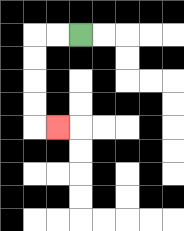{'start': '[3, 1]', 'end': '[2, 5]', 'path_directions': 'L,L,D,D,D,D,R', 'path_coordinates': '[[3, 1], [2, 1], [1, 1], [1, 2], [1, 3], [1, 4], [1, 5], [2, 5]]'}